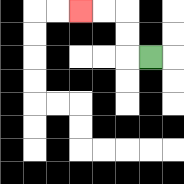{'start': '[6, 2]', 'end': '[3, 0]', 'path_directions': 'L,U,U,L,L', 'path_coordinates': '[[6, 2], [5, 2], [5, 1], [5, 0], [4, 0], [3, 0]]'}